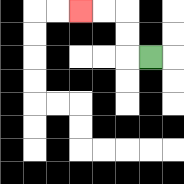{'start': '[6, 2]', 'end': '[3, 0]', 'path_directions': 'L,U,U,L,L', 'path_coordinates': '[[6, 2], [5, 2], [5, 1], [5, 0], [4, 0], [3, 0]]'}